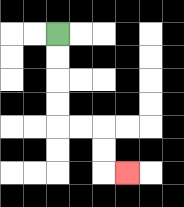{'start': '[2, 1]', 'end': '[5, 7]', 'path_directions': 'D,D,D,D,R,R,D,D,R', 'path_coordinates': '[[2, 1], [2, 2], [2, 3], [2, 4], [2, 5], [3, 5], [4, 5], [4, 6], [4, 7], [5, 7]]'}